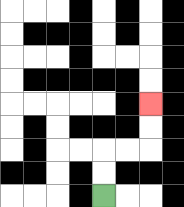{'start': '[4, 8]', 'end': '[6, 4]', 'path_directions': 'U,U,R,R,U,U', 'path_coordinates': '[[4, 8], [4, 7], [4, 6], [5, 6], [6, 6], [6, 5], [6, 4]]'}